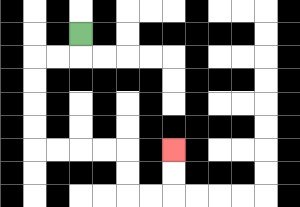{'start': '[3, 1]', 'end': '[7, 6]', 'path_directions': 'D,L,L,D,D,D,D,R,R,R,R,D,D,R,R,U,U', 'path_coordinates': '[[3, 1], [3, 2], [2, 2], [1, 2], [1, 3], [1, 4], [1, 5], [1, 6], [2, 6], [3, 6], [4, 6], [5, 6], [5, 7], [5, 8], [6, 8], [7, 8], [7, 7], [7, 6]]'}